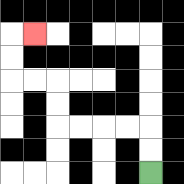{'start': '[6, 7]', 'end': '[1, 1]', 'path_directions': 'U,U,L,L,L,L,U,U,L,L,U,U,R', 'path_coordinates': '[[6, 7], [6, 6], [6, 5], [5, 5], [4, 5], [3, 5], [2, 5], [2, 4], [2, 3], [1, 3], [0, 3], [0, 2], [0, 1], [1, 1]]'}